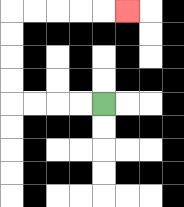{'start': '[4, 4]', 'end': '[5, 0]', 'path_directions': 'L,L,L,L,U,U,U,U,R,R,R,R,R', 'path_coordinates': '[[4, 4], [3, 4], [2, 4], [1, 4], [0, 4], [0, 3], [0, 2], [0, 1], [0, 0], [1, 0], [2, 0], [3, 0], [4, 0], [5, 0]]'}